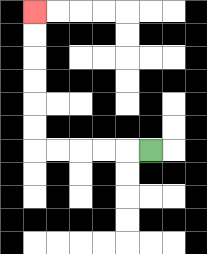{'start': '[6, 6]', 'end': '[1, 0]', 'path_directions': 'L,L,L,L,L,U,U,U,U,U,U', 'path_coordinates': '[[6, 6], [5, 6], [4, 6], [3, 6], [2, 6], [1, 6], [1, 5], [1, 4], [1, 3], [1, 2], [1, 1], [1, 0]]'}